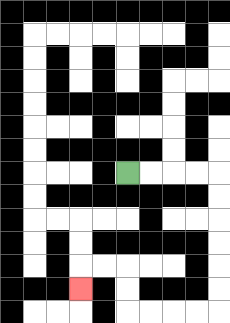{'start': '[5, 7]', 'end': '[3, 12]', 'path_directions': 'R,R,R,R,D,D,D,D,D,D,L,L,L,L,U,U,L,L,D', 'path_coordinates': '[[5, 7], [6, 7], [7, 7], [8, 7], [9, 7], [9, 8], [9, 9], [9, 10], [9, 11], [9, 12], [9, 13], [8, 13], [7, 13], [6, 13], [5, 13], [5, 12], [5, 11], [4, 11], [3, 11], [3, 12]]'}